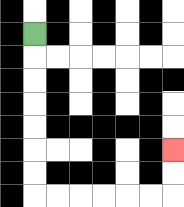{'start': '[1, 1]', 'end': '[7, 6]', 'path_directions': 'D,D,D,D,D,D,D,R,R,R,R,R,R,U,U', 'path_coordinates': '[[1, 1], [1, 2], [1, 3], [1, 4], [1, 5], [1, 6], [1, 7], [1, 8], [2, 8], [3, 8], [4, 8], [5, 8], [6, 8], [7, 8], [7, 7], [7, 6]]'}